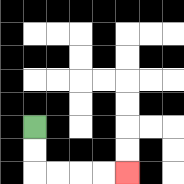{'start': '[1, 5]', 'end': '[5, 7]', 'path_directions': 'D,D,R,R,R,R', 'path_coordinates': '[[1, 5], [1, 6], [1, 7], [2, 7], [3, 7], [4, 7], [5, 7]]'}